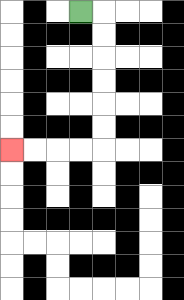{'start': '[3, 0]', 'end': '[0, 6]', 'path_directions': 'R,D,D,D,D,D,D,L,L,L,L', 'path_coordinates': '[[3, 0], [4, 0], [4, 1], [4, 2], [4, 3], [4, 4], [4, 5], [4, 6], [3, 6], [2, 6], [1, 6], [0, 6]]'}